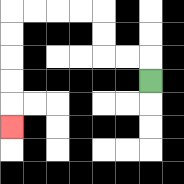{'start': '[6, 3]', 'end': '[0, 5]', 'path_directions': 'U,L,L,U,U,L,L,L,L,D,D,D,D,D', 'path_coordinates': '[[6, 3], [6, 2], [5, 2], [4, 2], [4, 1], [4, 0], [3, 0], [2, 0], [1, 0], [0, 0], [0, 1], [0, 2], [0, 3], [0, 4], [0, 5]]'}